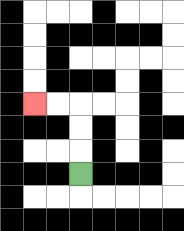{'start': '[3, 7]', 'end': '[1, 4]', 'path_directions': 'U,U,U,L,L', 'path_coordinates': '[[3, 7], [3, 6], [3, 5], [3, 4], [2, 4], [1, 4]]'}